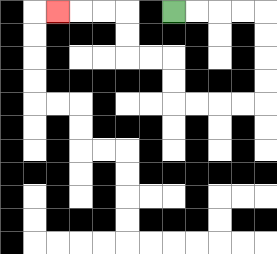{'start': '[7, 0]', 'end': '[2, 0]', 'path_directions': 'R,R,R,R,D,D,D,D,L,L,L,L,U,U,L,L,U,U,L,L,L', 'path_coordinates': '[[7, 0], [8, 0], [9, 0], [10, 0], [11, 0], [11, 1], [11, 2], [11, 3], [11, 4], [10, 4], [9, 4], [8, 4], [7, 4], [7, 3], [7, 2], [6, 2], [5, 2], [5, 1], [5, 0], [4, 0], [3, 0], [2, 0]]'}